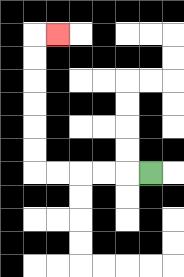{'start': '[6, 7]', 'end': '[2, 1]', 'path_directions': 'L,L,L,L,L,U,U,U,U,U,U,R', 'path_coordinates': '[[6, 7], [5, 7], [4, 7], [3, 7], [2, 7], [1, 7], [1, 6], [1, 5], [1, 4], [1, 3], [1, 2], [1, 1], [2, 1]]'}